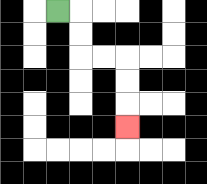{'start': '[2, 0]', 'end': '[5, 5]', 'path_directions': 'R,D,D,R,R,D,D,D', 'path_coordinates': '[[2, 0], [3, 0], [3, 1], [3, 2], [4, 2], [5, 2], [5, 3], [5, 4], [5, 5]]'}